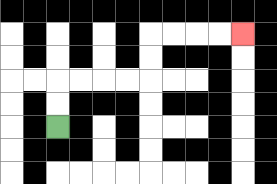{'start': '[2, 5]', 'end': '[10, 1]', 'path_directions': 'U,U,R,R,R,R,U,U,R,R,R,R', 'path_coordinates': '[[2, 5], [2, 4], [2, 3], [3, 3], [4, 3], [5, 3], [6, 3], [6, 2], [6, 1], [7, 1], [8, 1], [9, 1], [10, 1]]'}